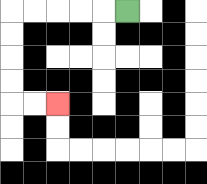{'start': '[5, 0]', 'end': '[2, 4]', 'path_directions': 'L,L,L,L,L,D,D,D,D,R,R', 'path_coordinates': '[[5, 0], [4, 0], [3, 0], [2, 0], [1, 0], [0, 0], [0, 1], [0, 2], [0, 3], [0, 4], [1, 4], [2, 4]]'}